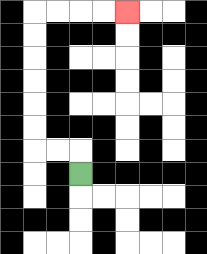{'start': '[3, 7]', 'end': '[5, 0]', 'path_directions': 'U,L,L,U,U,U,U,U,U,R,R,R,R', 'path_coordinates': '[[3, 7], [3, 6], [2, 6], [1, 6], [1, 5], [1, 4], [1, 3], [1, 2], [1, 1], [1, 0], [2, 0], [3, 0], [4, 0], [5, 0]]'}